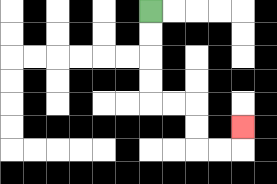{'start': '[6, 0]', 'end': '[10, 5]', 'path_directions': 'D,D,D,D,R,R,D,D,R,R,U', 'path_coordinates': '[[6, 0], [6, 1], [6, 2], [6, 3], [6, 4], [7, 4], [8, 4], [8, 5], [8, 6], [9, 6], [10, 6], [10, 5]]'}